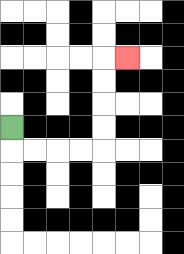{'start': '[0, 5]', 'end': '[5, 2]', 'path_directions': 'D,R,R,R,R,U,U,U,U,R', 'path_coordinates': '[[0, 5], [0, 6], [1, 6], [2, 6], [3, 6], [4, 6], [4, 5], [4, 4], [4, 3], [4, 2], [5, 2]]'}